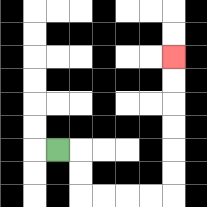{'start': '[2, 6]', 'end': '[7, 2]', 'path_directions': 'R,D,D,R,R,R,R,U,U,U,U,U,U', 'path_coordinates': '[[2, 6], [3, 6], [3, 7], [3, 8], [4, 8], [5, 8], [6, 8], [7, 8], [7, 7], [7, 6], [7, 5], [7, 4], [7, 3], [7, 2]]'}